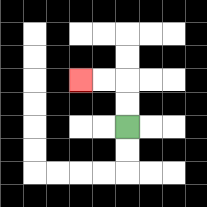{'start': '[5, 5]', 'end': '[3, 3]', 'path_directions': 'U,U,L,L', 'path_coordinates': '[[5, 5], [5, 4], [5, 3], [4, 3], [3, 3]]'}